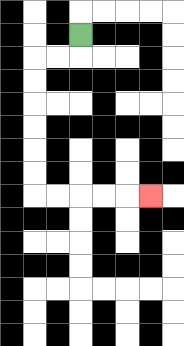{'start': '[3, 1]', 'end': '[6, 8]', 'path_directions': 'D,L,L,D,D,D,D,D,D,R,R,R,R,R', 'path_coordinates': '[[3, 1], [3, 2], [2, 2], [1, 2], [1, 3], [1, 4], [1, 5], [1, 6], [1, 7], [1, 8], [2, 8], [3, 8], [4, 8], [5, 8], [6, 8]]'}